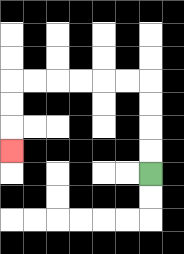{'start': '[6, 7]', 'end': '[0, 6]', 'path_directions': 'U,U,U,U,L,L,L,L,L,L,D,D,D', 'path_coordinates': '[[6, 7], [6, 6], [6, 5], [6, 4], [6, 3], [5, 3], [4, 3], [3, 3], [2, 3], [1, 3], [0, 3], [0, 4], [0, 5], [0, 6]]'}